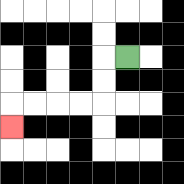{'start': '[5, 2]', 'end': '[0, 5]', 'path_directions': 'L,D,D,L,L,L,L,D', 'path_coordinates': '[[5, 2], [4, 2], [4, 3], [4, 4], [3, 4], [2, 4], [1, 4], [0, 4], [0, 5]]'}